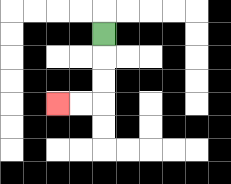{'start': '[4, 1]', 'end': '[2, 4]', 'path_directions': 'D,D,D,L,L', 'path_coordinates': '[[4, 1], [4, 2], [4, 3], [4, 4], [3, 4], [2, 4]]'}